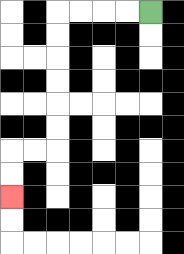{'start': '[6, 0]', 'end': '[0, 8]', 'path_directions': 'L,L,L,L,D,D,D,D,D,D,L,L,D,D', 'path_coordinates': '[[6, 0], [5, 0], [4, 0], [3, 0], [2, 0], [2, 1], [2, 2], [2, 3], [2, 4], [2, 5], [2, 6], [1, 6], [0, 6], [0, 7], [0, 8]]'}